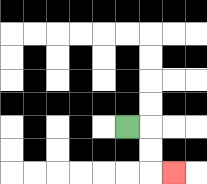{'start': '[5, 5]', 'end': '[7, 7]', 'path_directions': 'R,D,D,R', 'path_coordinates': '[[5, 5], [6, 5], [6, 6], [6, 7], [7, 7]]'}